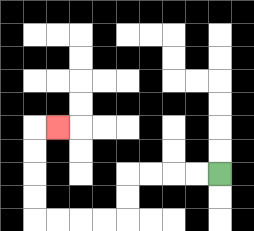{'start': '[9, 7]', 'end': '[2, 5]', 'path_directions': 'L,L,L,L,D,D,L,L,L,L,U,U,U,U,R', 'path_coordinates': '[[9, 7], [8, 7], [7, 7], [6, 7], [5, 7], [5, 8], [5, 9], [4, 9], [3, 9], [2, 9], [1, 9], [1, 8], [1, 7], [1, 6], [1, 5], [2, 5]]'}